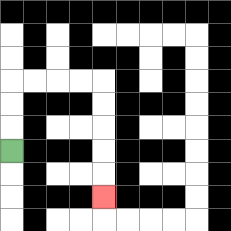{'start': '[0, 6]', 'end': '[4, 8]', 'path_directions': 'U,U,U,R,R,R,R,D,D,D,D,D', 'path_coordinates': '[[0, 6], [0, 5], [0, 4], [0, 3], [1, 3], [2, 3], [3, 3], [4, 3], [4, 4], [4, 5], [4, 6], [4, 7], [4, 8]]'}